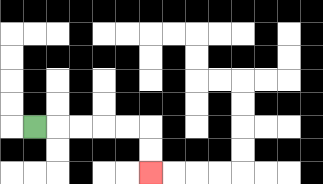{'start': '[1, 5]', 'end': '[6, 7]', 'path_directions': 'R,R,R,R,R,D,D', 'path_coordinates': '[[1, 5], [2, 5], [3, 5], [4, 5], [5, 5], [6, 5], [6, 6], [6, 7]]'}